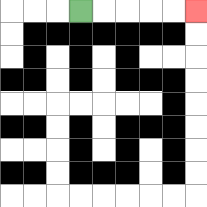{'start': '[3, 0]', 'end': '[8, 0]', 'path_directions': 'R,R,R,R,R', 'path_coordinates': '[[3, 0], [4, 0], [5, 0], [6, 0], [7, 0], [8, 0]]'}